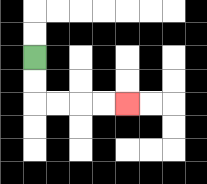{'start': '[1, 2]', 'end': '[5, 4]', 'path_directions': 'D,D,R,R,R,R', 'path_coordinates': '[[1, 2], [1, 3], [1, 4], [2, 4], [3, 4], [4, 4], [5, 4]]'}